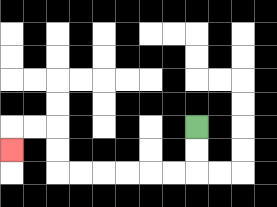{'start': '[8, 5]', 'end': '[0, 6]', 'path_directions': 'D,D,L,L,L,L,L,L,U,U,L,L,D', 'path_coordinates': '[[8, 5], [8, 6], [8, 7], [7, 7], [6, 7], [5, 7], [4, 7], [3, 7], [2, 7], [2, 6], [2, 5], [1, 5], [0, 5], [0, 6]]'}